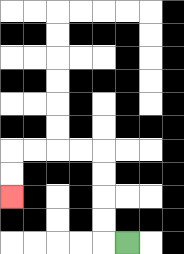{'start': '[5, 10]', 'end': '[0, 8]', 'path_directions': 'L,U,U,U,U,L,L,L,L,D,D', 'path_coordinates': '[[5, 10], [4, 10], [4, 9], [4, 8], [4, 7], [4, 6], [3, 6], [2, 6], [1, 6], [0, 6], [0, 7], [0, 8]]'}